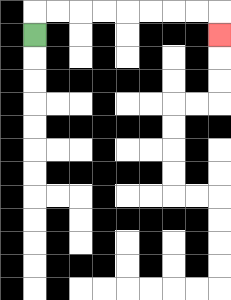{'start': '[1, 1]', 'end': '[9, 1]', 'path_directions': 'U,R,R,R,R,R,R,R,R,D', 'path_coordinates': '[[1, 1], [1, 0], [2, 0], [3, 0], [4, 0], [5, 0], [6, 0], [7, 0], [8, 0], [9, 0], [9, 1]]'}